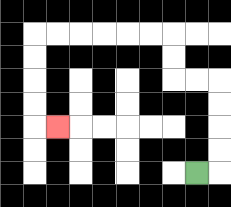{'start': '[8, 7]', 'end': '[2, 5]', 'path_directions': 'R,U,U,U,U,L,L,U,U,L,L,L,L,L,L,D,D,D,D,R', 'path_coordinates': '[[8, 7], [9, 7], [9, 6], [9, 5], [9, 4], [9, 3], [8, 3], [7, 3], [7, 2], [7, 1], [6, 1], [5, 1], [4, 1], [3, 1], [2, 1], [1, 1], [1, 2], [1, 3], [1, 4], [1, 5], [2, 5]]'}